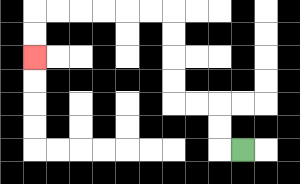{'start': '[10, 6]', 'end': '[1, 2]', 'path_directions': 'L,U,U,L,L,U,U,U,U,L,L,L,L,L,L,D,D', 'path_coordinates': '[[10, 6], [9, 6], [9, 5], [9, 4], [8, 4], [7, 4], [7, 3], [7, 2], [7, 1], [7, 0], [6, 0], [5, 0], [4, 0], [3, 0], [2, 0], [1, 0], [1, 1], [1, 2]]'}